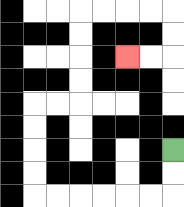{'start': '[7, 6]', 'end': '[5, 2]', 'path_directions': 'D,D,L,L,L,L,L,L,U,U,U,U,R,R,U,U,U,U,R,R,R,R,D,D,L,L', 'path_coordinates': '[[7, 6], [7, 7], [7, 8], [6, 8], [5, 8], [4, 8], [3, 8], [2, 8], [1, 8], [1, 7], [1, 6], [1, 5], [1, 4], [2, 4], [3, 4], [3, 3], [3, 2], [3, 1], [3, 0], [4, 0], [5, 0], [6, 0], [7, 0], [7, 1], [7, 2], [6, 2], [5, 2]]'}